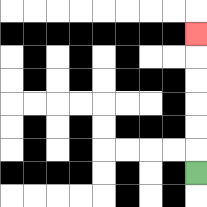{'start': '[8, 7]', 'end': '[8, 1]', 'path_directions': 'U,U,U,U,U,U', 'path_coordinates': '[[8, 7], [8, 6], [8, 5], [8, 4], [8, 3], [8, 2], [8, 1]]'}